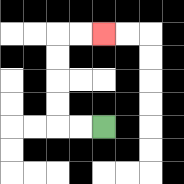{'start': '[4, 5]', 'end': '[4, 1]', 'path_directions': 'L,L,U,U,U,U,R,R', 'path_coordinates': '[[4, 5], [3, 5], [2, 5], [2, 4], [2, 3], [2, 2], [2, 1], [3, 1], [4, 1]]'}